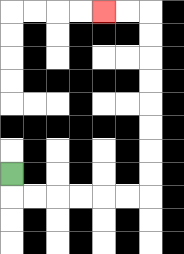{'start': '[0, 7]', 'end': '[4, 0]', 'path_directions': 'D,R,R,R,R,R,R,U,U,U,U,U,U,U,U,L,L', 'path_coordinates': '[[0, 7], [0, 8], [1, 8], [2, 8], [3, 8], [4, 8], [5, 8], [6, 8], [6, 7], [6, 6], [6, 5], [6, 4], [6, 3], [6, 2], [6, 1], [6, 0], [5, 0], [4, 0]]'}